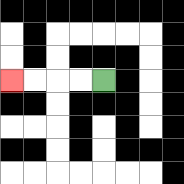{'start': '[4, 3]', 'end': '[0, 3]', 'path_directions': 'L,L,L,L', 'path_coordinates': '[[4, 3], [3, 3], [2, 3], [1, 3], [0, 3]]'}